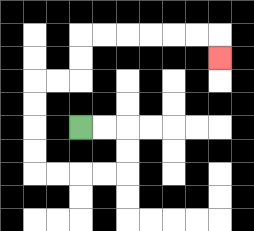{'start': '[3, 5]', 'end': '[9, 2]', 'path_directions': 'R,R,D,D,L,L,L,L,U,U,U,U,R,R,U,U,R,R,R,R,R,R,D', 'path_coordinates': '[[3, 5], [4, 5], [5, 5], [5, 6], [5, 7], [4, 7], [3, 7], [2, 7], [1, 7], [1, 6], [1, 5], [1, 4], [1, 3], [2, 3], [3, 3], [3, 2], [3, 1], [4, 1], [5, 1], [6, 1], [7, 1], [8, 1], [9, 1], [9, 2]]'}